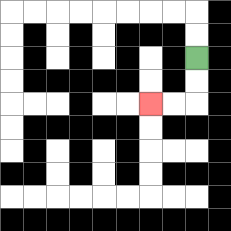{'start': '[8, 2]', 'end': '[6, 4]', 'path_directions': 'D,D,L,L', 'path_coordinates': '[[8, 2], [8, 3], [8, 4], [7, 4], [6, 4]]'}